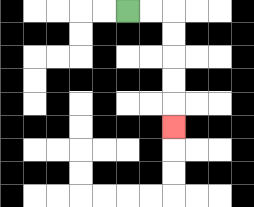{'start': '[5, 0]', 'end': '[7, 5]', 'path_directions': 'R,R,D,D,D,D,D', 'path_coordinates': '[[5, 0], [6, 0], [7, 0], [7, 1], [7, 2], [7, 3], [7, 4], [7, 5]]'}